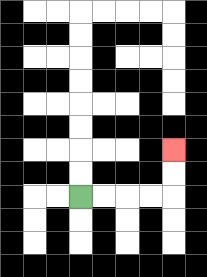{'start': '[3, 8]', 'end': '[7, 6]', 'path_directions': 'R,R,R,R,U,U', 'path_coordinates': '[[3, 8], [4, 8], [5, 8], [6, 8], [7, 8], [7, 7], [7, 6]]'}